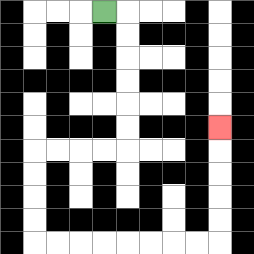{'start': '[4, 0]', 'end': '[9, 5]', 'path_directions': 'R,D,D,D,D,D,D,L,L,L,L,D,D,D,D,R,R,R,R,R,R,R,R,U,U,U,U,U', 'path_coordinates': '[[4, 0], [5, 0], [5, 1], [5, 2], [5, 3], [5, 4], [5, 5], [5, 6], [4, 6], [3, 6], [2, 6], [1, 6], [1, 7], [1, 8], [1, 9], [1, 10], [2, 10], [3, 10], [4, 10], [5, 10], [6, 10], [7, 10], [8, 10], [9, 10], [9, 9], [9, 8], [9, 7], [9, 6], [9, 5]]'}